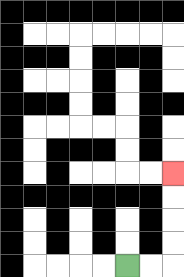{'start': '[5, 11]', 'end': '[7, 7]', 'path_directions': 'R,R,U,U,U,U', 'path_coordinates': '[[5, 11], [6, 11], [7, 11], [7, 10], [7, 9], [7, 8], [7, 7]]'}